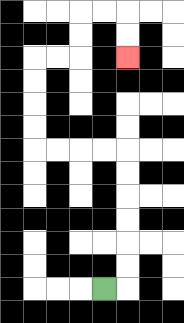{'start': '[4, 12]', 'end': '[5, 2]', 'path_directions': 'R,U,U,U,U,U,U,L,L,L,L,U,U,U,U,R,R,U,U,R,R,D,D', 'path_coordinates': '[[4, 12], [5, 12], [5, 11], [5, 10], [5, 9], [5, 8], [5, 7], [5, 6], [4, 6], [3, 6], [2, 6], [1, 6], [1, 5], [1, 4], [1, 3], [1, 2], [2, 2], [3, 2], [3, 1], [3, 0], [4, 0], [5, 0], [5, 1], [5, 2]]'}